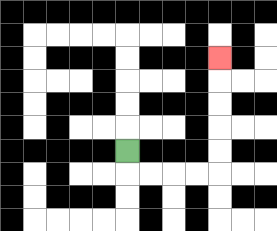{'start': '[5, 6]', 'end': '[9, 2]', 'path_directions': 'D,R,R,R,R,U,U,U,U,U', 'path_coordinates': '[[5, 6], [5, 7], [6, 7], [7, 7], [8, 7], [9, 7], [9, 6], [9, 5], [9, 4], [9, 3], [9, 2]]'}